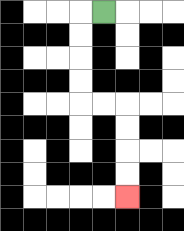{'start': '[4, 0]', 'end': '[5, 8]', 'path_directions': 'L,D,D,D,D,R,R,D,D,D,D', 'path_coordinates': '[[4, 0], [3, 0], [3, 1], [3, 2], [3, 3], [3, 4], [4, 4], [5, 4], [5, 5], [5, 6], [5, 7], [5, 8]]'}